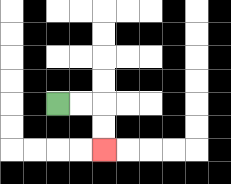{'start': '[2, 4]', 'end': '[4, 6]', 'path_directions': 'R,R,D,D', 'path_coordinates': '[[2, 4], [3, 4], [4, 4], [4, 5], [4, 6]]'}